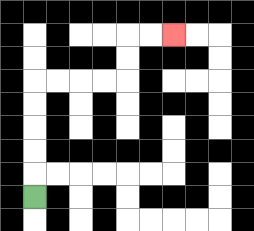{'start': '[1, 8]', 'end': '[7, 1]', 'path_directions': 'U,U,U,U,U,R,R,R,R,U,U,R,R', 'path_coordinates': '[[1, 8], [1, 7], [1, 6], [1, 5], [1, 4], [1, 3], [2, 3], [3, 3], [4, 3], [5, 3], [5, 2], [5, 1], [6, 1], [7, 1]]'}